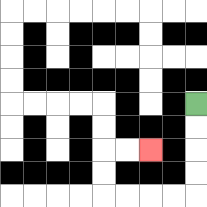{'start': '[8, 4]', 'end': '[6, 6]', 'path_directions': 'D,D,D,D,L,L,L,L,U,U,R,R', 'path_coordinates': '[[8, 4], [8, 5], [8, 6], [8, 7], [8, 8], [7, 8], [6, 8], [5, 8], [4, 8], [4, 7], [4, 6], [5, 6], [6, 6]]'}